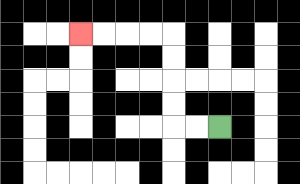{'start': '[9, 5]', 'end': '[3, 1]', 'path_directions': 'L,L,U,U,U,U,L,L,L,L', 'path_coordinates': '[[9, 5], [8, 5], [7, 5], [7, 4], [7, 3], [7, 2], [7, 1], [6, 1], [5, 1], [4, 1], [3, 1]]'}